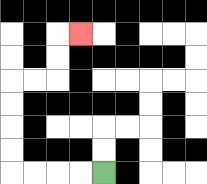{'start': '[4, 7]', 'end': '[3, 1]', 'path_directions': 'L,L,L,L,U,U,U,U,R,R,U,U,R', 'path_coordinates': '[[4, 7], [3, 7], [2, 7], [1, 7], [0, 7], [0, 6], [0, 5], [0, 4], [0, 3], [1, 3], [2, 3], [2, 2], [2, 1], [3, 1]]'}